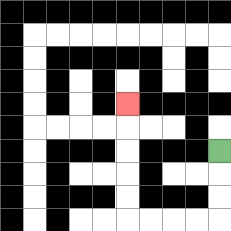{'start': '[9, 6]', 'end': '[5, 4]', 'path_directions': 'D,D,D,L,L,L,L,U,U,U,U,U', 'path_coordinates': '[[9, 6], [9, 7], [9, 8], [9, 9], [8, 9], [7, 9], [6, 9], [5, 9], [5, 8], [5, 7], [5, 6], [5, 5], [5, 4]]'}